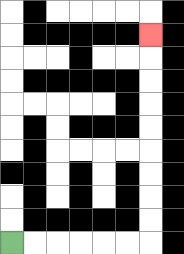{'start': '[0, 10]', 'end': '[6, 1]', 'path_directions': 'R,R,R,R,R,R,U,U,U,U,U,U,U,U,U', 'path_coordinates': '[[0, 10], [1, 10], [2, 10], [3, 10], [4, 10], [5, 10], [6, 10], [6, 9], [6, 8], [6, 7], [6, 6], [6, 5], [6, 4], [6, 3], [6, 2], [6, 1]]'}